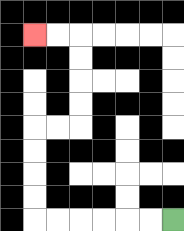{'start': '[7, 9]', 'end': '[1, 1]', 'path_directions': 'L,L,L,L,L,L,U,U,U,U,R,R,U,U,U,U,L,L', 'path_coordinates': '[[7, 9], [6, 9], [5, 9], [4, 9], [3, 9], [2, 9], [1, 9], [1, 8], [1, 7], [1, 6], [1, 5], [2, 5], [3, 5], [3, 4], [3, 3], [3, 2], [3, 1], [2, 1], [1, 1]]'}